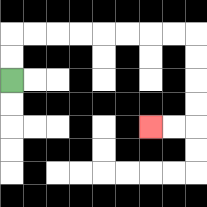{'start': '[0, 3]', 'end': '[6, 5]', 'path_directions': 'U,U,R,R,R,R,R,R,R,R,D,D,D,D,L,L', 'path_coordinates': '[[0, 3], [0, 2], [0, 1], [1, 1], [2, 1], [3, 1], [4, 1], [5, 1], [6, 1], [7, 1], [8, 1], [8, 2], [8, 3], [8, 4], [8, 5], [7, 5], [6, 5]]'}